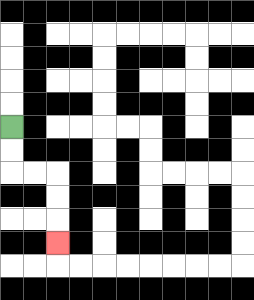{'start': '[0, 5]', 'end': '[2, 10]', 'path_directions': 'D,D,R,R,D,D,D', 'path_coordinates': '[[0, 5], [0, 6], [0, 7], [1, 7], [2, 7], [2, 8], [2, 9], [2, 10]]'}